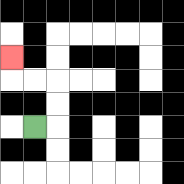{'start': '[1, 5]', 'end': '[0, 2]', 'path_directions': 'R,U,U,L,L,U', 'path_coordinates': '[[1, 5], [2, 5], [2, 4], [2, 3], [1, 3], [0, 3], [0, 2]]'}